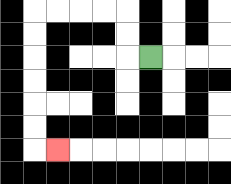{'start': '[6, 2]', 'end': '[2, 6]', 'path_directions': 'L,U,U,L,L,L,L,D,D,D,D,D,D,R', 'path_coordinates': '[[6, 2], [5, 2], [5, 1], [5, 0], [4, 0], [3, 0], [2, 0], [1, 0], [1, 1], [1, 2], [1, 3], [1, 4], [1, 5], [1, 6], [2, 6]]'}